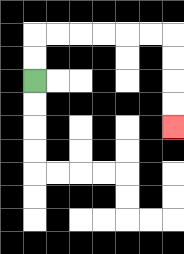{'start': '[1, 3]', 'end': '[7, 5]', 'path_directions': 'U,U,R,R,R,R,R,R,D,D,D,D', 'path_coordinates': '[[1, 3], [1, 2], [1, 1], [2, 1], [3, 1], [4, 1], [5, 1], [6, 1], [7, 1], [7, 2], [7, 3], [7, 4], [7, 5]]'}